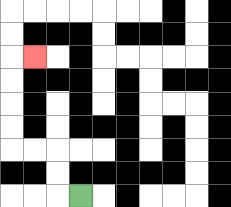{'start': '[3, 8]', 'end': '[1, 2]', 'path_directions': 'L,U,U,L,L,U,U,U,U,R', 'path_coordinates': '[[3, 8], [2, 8], [2, 7], [2, 6], [1, 6], [0, 6], [0, 5], [0, 4], [0, 3], [0, 2], [1, 2]]'}